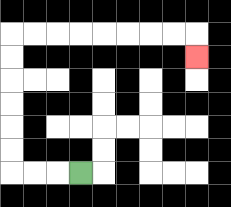{'start': '[3, 7]', 'end': '[8, 2]', 'path_directions': 'L,L,L,U,U,U,U,U,U,R,R,R,R,R,R,R,R,D', 'path_coordinates': '[[3, 7], [2, 7], [1, 7], [0, 7], [0, 6], [0, 5], [0, 4], [0, 3], [0, 2], [0, 1], [1, 1], [2, 1], [3, 1], [4, 1], [5, 1], [6, 1], [7, 1], [8, 1], [8, 2]]'}